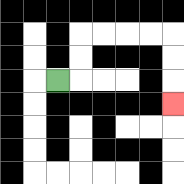{'start': '[2, 3]', 'end': '[7, 4]', 'path_directions': 'R,U,U,R,R,R,R,D,D,D', 'path_coordinates': '[[2, 3], [3, 3], [3, 2], [3, 1], [4, 1], [5, 1], [6, 1], [7, 1], [7, 2], [7, 3], [7, 4]]'}